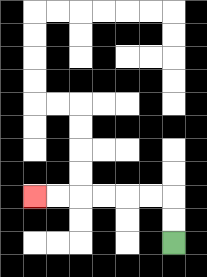{'start': '[7, 10]', 'end': '[1, 8]', 'path_directions': 'U,U,L,L,L,L,L,L', 'path_coordinates': '[[7, 10], [7, 9], [7, 8], [6, 8], [5, 8], [4, 8], [3, 8], [2, 8], [1, 8]]'}